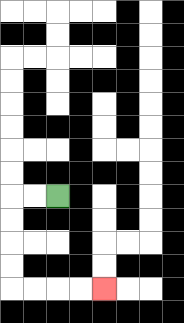{'start': '[2, 8]', 'end': '[4, 12]', 'path_directions': 'L,L,D,D,D,D,R,R,R,R', 'path_coordinates': '[[2, 8], [1, 8], [0, 8], [0, 9], [0, 10], [0, 11], [0, 12], [1, 12], [2, 12], [3, 12], [4, 12]]'}